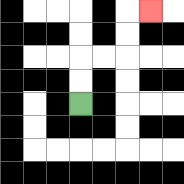{'start': '[3, 4]', 'end': '[6, 0]', 'path_directions': 'U,U,R,R,U,U,R', 'path_coordinates': '[[3, 4], [3, 3], [3, 2], [4, 2], [5, 2], [5, 1], [5, 0], [6, 0]]'}